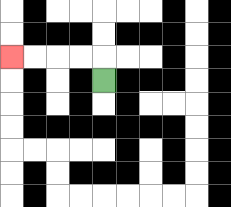{'start': '[4, 3]', 'end': '[0, 2]', 'path_directions': 'U,L,L,L,L', 'path_coordinates': '[[4, 3], [4, 2], [3, 2], [2, 2], [1, 2], [0, 2]]'}